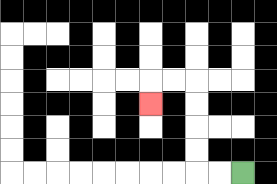{'start': '[10, 7]', 'end': '[6, 4]', 'path_directions': 'L,L,U,U,U,U,L,L,D', 'path_coordinates': '[[10, 7], [9, 7], [8, 7], [8, 6], [8, 5], [8, 4], [8, 3], [7, 3], [6, 3], [6, 4]]'}